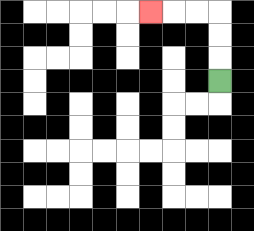{'start': '[9, 3]', 'end': '[6, 0]', 'path_directions': 'U,U,U,L,L,L', 'path_coordinates': '[[9, 3], [9, 2], [9, 1], [9, 0], [8, 0], [7, 0], [6, 0]]'}